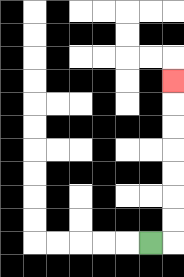{'start': '[6, 10]', 'end': '[7, 3]', 'path_directions': 'R,U,U,U,U,U,U,U', 'path_coordinates': '[[6, 10], [7, 10], [7, 9], [7, 8], [7, 7], [7, 6], [7, 5], [7, 4], [7, 3]]'}